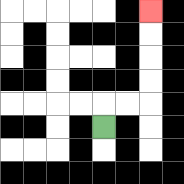{'start': '[4, 5]', 'end': '[6, 0]', 'path_directions': 'U,R,R,U,U,U,U', 'path_coordinates': '[[4, 5], [4, 4], [5, 4], [6, 4], [6, 3], [6, 2], [6, 1], [6, 0]]'}